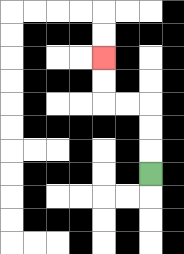{'start': '[6, 7]', 'end': '[4, 2]', 'path_directions': 'U,U,U,L,L,U,U', 'path_coordinates': '[[6, 7], [6, 6], [6, 5], [6, 4], [5, 4], [4, 4], [4, 3], [4, 2]]'}